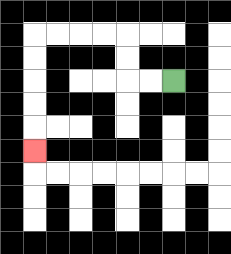{'start': '[7, 3]', 'end': '[1, 6]', 'path_directions': 'L,L,U,U,L,L,L,L,D,D,D,D,D', 'path_coordinates': '[[7, 3], [6, 3], [5, 3], [5, 2], [5, 1], [4, 1], [3, 1], [2, 1], [1, 1], [1, 2], [1, 3], [1, 4], [1, 5], [1, 6]]'}